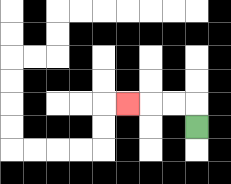{'start': '[8, 5]', 'end': '[5, 4]', 'path_directions': 'U,L,L,L', 'path_coordinates': '[[8, 5], [8, 4], [7, 4], [6, 4], [5, 4]]'}